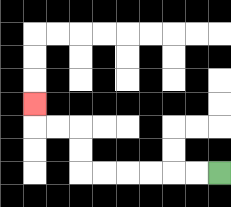{'start': '[9, 7]', 'end': '[1, 4]', 'path_directions': 'L,L,L,L,L,L,U,U,L,L,U', 'path_coordinates': '[[9, 7], [8, 7], [7, 7], [6, 7], [5, 7], [4, 7], [3, 7], [3, 6], [3, 5], [2, 5], [1, 5], [1, 4]]'}